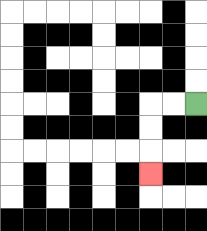{'start': '[8, 4]', 'end': '[6, 7]', 'path_directions': 'L,L,D,D,D', 'path_coordinates': '[[8, 4], [7, 4], [6, 4], [6, 5], [6, 6], [6, 7]]'}